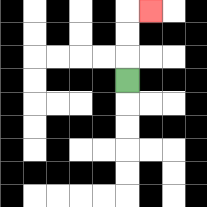{'start': '[5, 3]', 'end': '[6, 0]', 'path_directions': 'U,U,U,R', 'path_coordinates': '[[5, 3], [5, 2], [5, 1], [5, 0], [6, 0]]'}